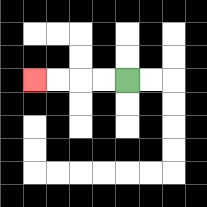{'start': '[5, 3]', 'end': '[1, 3]', 'path_directions': 'L,L,L,L', 'path_coordinates': '[[5, 3], [4, 3], [3, 3], [2, 3], [1, 3]]'}